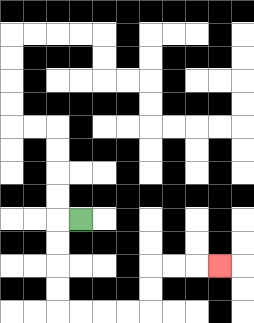{'start': '[3, 9]', 'end': '[9, 11]', 'path_directions': 'L,D,D,D,D,R,R,R,R,U,U,R,R,R', 'path_coordinates': '[[3, 9], [2, 9], [2, 10], [2, 11], [2, 12], [2, 13], [3, 13], [4, 13], [5, 13], [6, 13], [6, 12], [6, 11], [7, 11], [8, 11], [9, 11]]'}